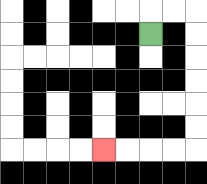{'start': '[6, 1]', 'end': '[4, 6]', 'path_directions': 'U,R,R,D,D,D,D,D,D,L,L,L,L', 'path_coordinates': '[[6, 1], [6, 0], [7, 0], [8, 0], [8, 1], [8, 2], [8, 3], [8, 4], [8, 5], [8, 6], [7, 6], [6, 6], [5, 6], [4, 6]]'}